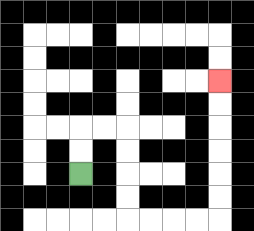{'start': '[3, 7]', 'end': '[9, 3]', 'path_directions': 'U,U,R,R,D,D,D,D,R,R,R,R,U,U,U,U,U,U', 'path_coordinates': '[[3, 7], [3, 6], [3, 5], [4, 5], [5, 5], [5, 6], [5, 7], [5, 8], [5, 9], [6, 9], [7, 9], [8, 9], [9, 9], [9, 8], [9, 7], [9, 6], [9, 5], [9, 4], [9, 3]]'}